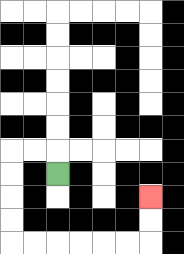{'start': '[2, 7]', 'end': '[6, 8]', 'path_directions': 'U,L,L,D,D,D,D,R,R,R,R,R,R,U,U', 'path_coordinates': '[[2, 7], [2, 6], [1, 6], [0, 6], [0, 7], [0, 8], [0, 9], [0, 10], [1, 10], [2, 10], [3, 10], [4, 10], [5, 10], [6, 10], [6, 9], [6, 8]]'}